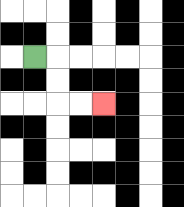{'start': '[1, 2]', 'end': '[4, 4]', 'path_directions': 'R,D,D,R,R', 'path_coordinates': '[[1, 2], [2, 2], [2, 3], [2, 4], [3, 4], [4, 4]]'}